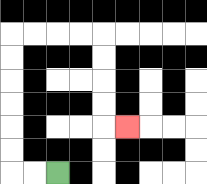{'start': '[2, 7]', 'end': '[5, 5]', 'path_directions': 'L,L,U,U,U,U,U,U,R,R,R,R,D,D,D,D,R', 'path_coordinates': '[[2, 7], [1, 7], [0, 7], [0, 6], [0, 5], [0, 4], [0, 3], [0, 2], [0, 1], [1, 1], [2, 1], [3, 1], [4, 1], [4, 2], [4, 3], [4, 4], [4, 5], [5, 5]]'}